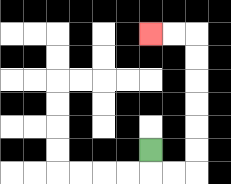{'start': '[6, 6]', 'end': '[6, 1]', 'path_directions': 'D,R,R,U,U,U,U,U,U,L,L', 'path_coordinates': '[[6, 6], [6, 7], [7, 7], [8, 7], [8, 6], [8, 5], [8, 4], [8, 3], [8, 2], [8, 1], [7, 1], [6, 1]]'}